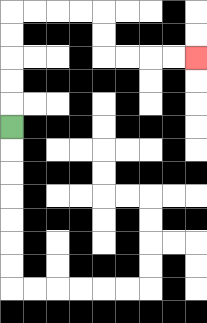{'start': '[0, 5]', 'end': '[8, 2]', 'path_directions': 'U,U,U,U,U,R,R,R,R,D,D,R,R,R,R', 'path_coordinates': '[[0, 5], [0, 4], [0, 3], [0, 2], [0, 1], [0, 0], [1, 0], [2, 0], [3, 0], [4, 0], [4, 1], [4, 2], [5, 2], [6, 2], [7, 2], [8, 2]]'}